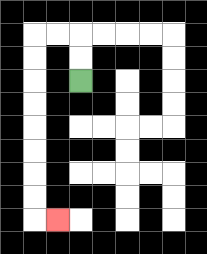{'start': '[3, 3]', 'end': '[2, 9]', 'path_directions': 'U,U,L,L,D,D,D,D,D,D,D,D,R', 'path_coordinates': '[[3, 3], [3, 2], [3, 1], [2, 1], [1, 1], [1, 2], [1, 3], [1, 4], [1, 5], [1, 6], [1, 7], [1, 8], [1, 9], [2, 9]]'}